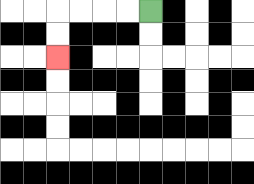{'start': '[6, 0]', 'end': '[2, 2]', 'path_directions': 'L,L,L,L,D,D', 'path_coordinates': '[[6, 0], [5, 0], [4, 0], [3, 0], [2, 0], [2, 1], [2, 2]]'}